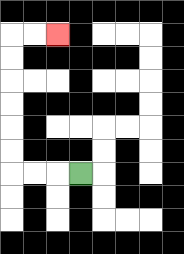{'start': '[3, 7]', 'end': '[2, 1]', 'path_directions': 'L,L,L,U,U,U,U,U,U,R,R', 'path_coordinates': '[[3, 7], [2, 7], [1, 7], [0, 7], [0, 6], [0, 5], [0, 4], [0, 3], [0, 2], [0, 1], [1, 1], [2, 1]]'}